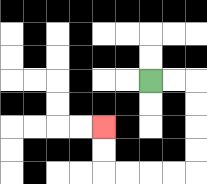{'start': '[6, 3]', 'end': '[4, 5]', 'path_directions': 'R,R,D,D,D,D,L,L,L,L,U,U', 'path_coordinates': '[[6, 3], [7, 3], [8, 3], [8, 4], [8, 5], [8, 6], [8, 7], [7, 7], [6, 7], [5, 7], [4, 7], [4, 6], [4, 5]]'}